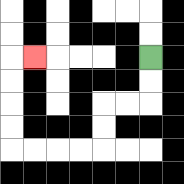{'start': '[6, 2]', 'end': '[1, 2]', 'path_directions': 'D,D,L,L,D,D,L,L,L,L,U,U,U,U,R', 'path_coordinates': '[[6, 2], [6, 3], [6, 4], [5, 4], [4, 4], [4, 5], [4, 6], [3, 6], [2, 6], [1, 6], [0, 6], [0, 5], [0, 4], [0, 3], [0, 2], [1, 2]]'}